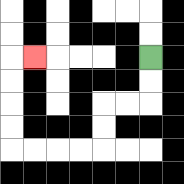{'start': '[6, 2]', 'end': '[1, 2]', 'path_directions': 'D,D,L,L,D,D,L,L,L,L,U,U,U,U,R', 'path_coordinates': '[[6, 2], [6, 3], [6, 4], [5, 4], [4, 4], [4, 5], [4, 6], [3, 6], [2, 6], [1, 6], [0, 6], [0, 5], [0, 4], [0, 3], [0, 2], [1, 2]]'}